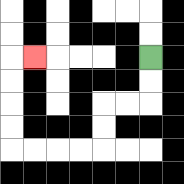{'start': '[6, 2]', 'end': '[1, 2]', 'path_directions': 'D,D,L,L,D,D,L,L,L,L,U,U,U,U,R', 'path_coordinates': '[[6, 2], [6, 3], [6, 4], [5, 4], [4, 4], [4, 5], [4, 6], [3, 6], [2, 6], [1, 6], [0, 6], [0, 5], [0, 4], [0, 3], [0, 2], [1, 2]]'}